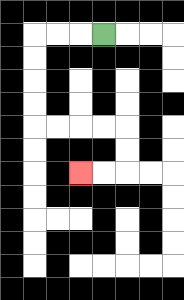{'start': '[4, 1]', 'end': '[3, 7]', 'path_directions': 'L,L,L,D,D,D,D,R,R,R,R,D,D,L,L', 'path_coordinates': '[[4, 1], [3, 1], [2, 1], [1, 1], [1, 2], [1, 3], [1, 4], [1, 5], [2, 5], [3, 5], [4, 5], [5, 5], [5, 6], [5, 7], [4, 7], [3, 7]]'}